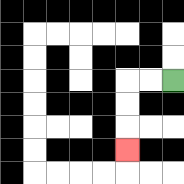{'start': '[7, 3]', 'end': '[5, 6]', 'path_directions': 'L,L,D,D,D', 'path_coordinates': '[[7, 3], [6, 3], [5, 3], [5, 4], [5, 5], [5, 6]]'}